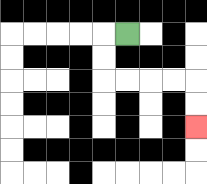{'start': '[5, 1]', 'end': '[8, 5]', 'path_directions': 'L,D,D,R,R,R,R,D,D', 'path_coordinates': '[[5, 1], [4, 1], [4, 2], [4, 3], [5, 3], [6, 3], [7, 3], [8, 3], [8, 4], [8, 5]]'}